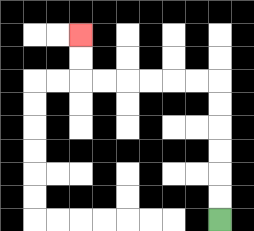{'start': '[9, 9]', 'end': '[3, 1]', 'path_directions': 'U,U,U,U,U,U,L,L,L,L,L,L,U,U', 'path_coordinates': '[[9, 9], [9, 8], [9, 7], [9, 6], [9, 5], [9, 4], [9, 3], [8, 3], [7, 3], [6, 3], [5, 3], [4, 3], [3, 3], [3, 2], [3, 1]]'}